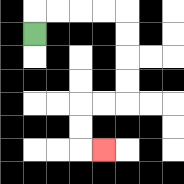{'start': '[1, 1]', 'end': '[4, 6]', 'path_directions': 'U,R,R,R,R,D,D,D,D,L,L,D,D,R', 'path_coordinates': '[[1, 1], [1, 0], [2, 0], [3, 0], [4, 0], [5, 0], [5, 1], [5, 2], [5, 3], [5, 4], [4, 4], [3, 4], [3, 5], [3, 6], [4, 6]]'}